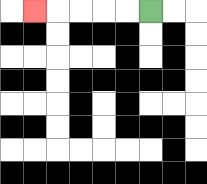{'start': '[6, 0]', 'end': '[1, 0]', 'path_directions': 'L,L,L,L,L', 'path_coordinates': '[[6, 0], [5, 0], [4, 0], [3, 0], [2, 0], [1, 0]]'}